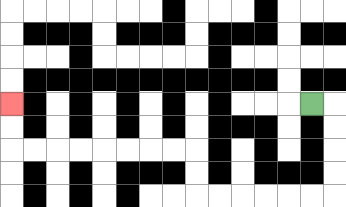{'start': '[13, 4]', 'end': '[0, 4]', 'path_directions': 'R,D,D,D,D,L,L,L,L,L,L,U,U,L,L,L,L,L,L,L,L,U,U', 'path_coordinates': '[[13, 4], [14, 4], [14, 5], [14, 6], [14, 7], [14, 8], [13, 8], [12, 8], [11, 8], [10, 8], [9, 8], [8, 8], [8, 7], [8, 6], [7, 6], [6, 6], [5, 6], [4, 6], [3, 6], [2, 6], [1, 6], [0, 6], [0, 5], [0, 4]]'}